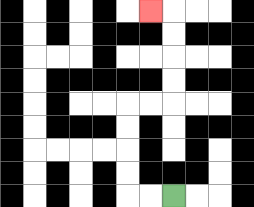{'start': '[7, 8]', 'end': '[6, 0]', 'path_directions': 'L,L,U,U,U,U,R,R,U,U,U,U,L', 'path_coordinates': '[[7, 8], [6, 8], [5, 8], [5, 7], [5, 6], [5, 5], [5, 4], [6, 4], [7, 4], [7, 3], [7, 2], [7, 1], [7, 0], [6, 0]]'}